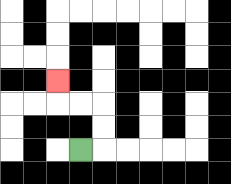{'start': '[3, 6]', 'end': '[2, 3]', 'path_directions': 'R,U,U,L,L,U', 'path_coordinates': '[[3, 6], [4, 6], [4, 5], [4, 4], [3, 4], [2, 4], [2, 3]]'}